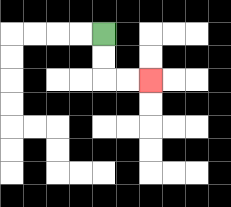{'start': '[4, 1]', 'end': '[6, 3]', 'path_directions': 'D,D,R,R', 'path_coordinates': '[[4, 1], [4, 2], [4, 3], [5, 3], [6, 3]]'}